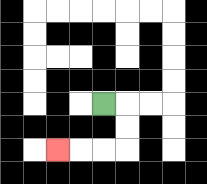{'start': '[4, 4]', 'end': '[2, 6]', 'path_directions': 'R,D,D,L,L,L', 'path_coordinates': '[[4, 4], [5, 4], [5, 5], [5, 6], [4, 6], [3, 6], [2, 6]]'}